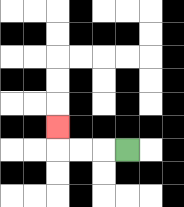{'start': '[5, 6]', 'end': '[2, 5]', 'path_directions': 'L,L,L,U', 'path_coordinates': '[[5, 6], [4, 6], [3, 6], [2, 6], [2, 5]]'}